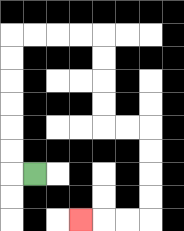{'start': '[1, 7]', 'end': '[3, 9]', 'path_directions': 'L,U,U,U,U,U,U,R,R,R,R,D,D,D,D,R,R,D,D,D,D,L,L,L', 'path_coordinates': '[[1, 7], [0, 7], [0, 6], [0, 5], [0, 4], [0, 3], [0, 2], [0, 1], [1, 1], [2, 1], [3, 1], [4, 1], [4, 2], [4, 3], [4, 4], [4, 5], [5, 5], [6, 5], [6, 6], [6, 7], [6, 8], [6, 9], [5, 9], [4, 9], [3, 9]]'}